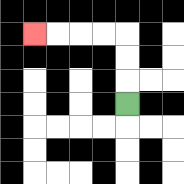{'start': '[5, 4]', 'end': '[1, 1]', 'path_directions': 'U,U,U,L,L,L,L', 'path_coordinates': '[[5, 4], [5, 3], [5, 2], [5, 1], [4, 1], [3, 1], [2, 1], [1, 1]]'}